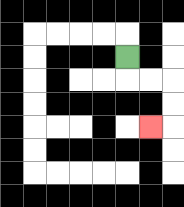{'start': '[5, 2]', 'end': '[6, 5]', 'path_directions': 'D,R,R,D,D,L', 'path_coordinates': '[[5, 2], [5, 3], [6, 3], [7, 3], [7, 4], [7, 5], [6, 5]]'}